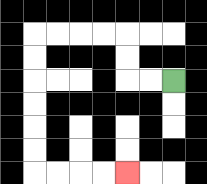{'start': '[7, 3]', 'end': '[5, 7]', 'path_directions': 'L,L,U,U,L,L,L,L,D,D,D,D,D,D,R,R,R,R', 'path_coordinates': '[[7, 3], [6, 3], [5, 3], [5, 2], [5, 1], [4, 1], [3, 1], [2, 1], [1, 1], [1, 2], [1, 3], [1, 4], [1, 5], [1, 6], [1, 7], [2, 7], [3, 7], [4, 7], [5, 7]]'}